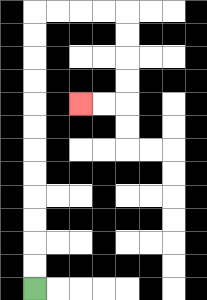{'start': '[1, 12]', 'end': '[3, 4]', 'path_directions': 'U,U,U,U,U,U,U,U,U,U,U,U,R,R,R,R,D,D,D,D,L,L', 'path_coordinates': '[[1, 12], [1, 11], [1, 10], [1, 9], [1, 8], [1, 7], [1, 6], [1, 5], [1, 4], [1, 3], [1, 2], [1, 1], [1, 0], [2, 0], [3, 0], [4, 0], [5, 0], [5, 1], [5, 2], [5, 3], [5, 4], [4, 4], [3, 4]]'}